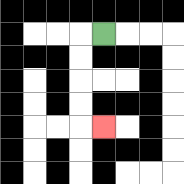{'start': '[4, 1]', 'end': '[4, 5]', 'path_directions': 'L,D,D,D,D,R', 'path_coordinates': '[[4, 1], [3, 1], [3, 2], [3, 3], [3, 4], [3, 5], [4, 5]]'}